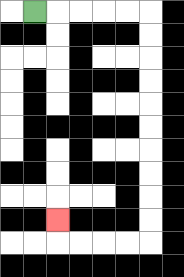{'start': '[1, 0]', 'end': '[2, 9]', 'path_directions': 'R,R,R,R,R,D,D,D,D,D,D,D,D,D,D,L,L,L,L,U', 'path_coordinates': '[[1, 0], [2, 0], [3, 0], [4, 0], [5, 0], [6, 0], [6, 1], [6, 2], [6, 3], [6, 4], [6, 5], [6, 6], [6, 7], [6, 8], [6, 9], [6, 10], [5, 10], [4, 10], [3, 10], [2, 10], [2, 9]]'}